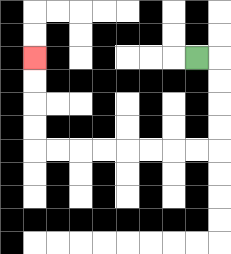{'start': '[8, 2]', 'end': '[1, 2]', 'path_directions': 'R,D,D,D,D,L,L,L,L,L,L,L,L,U,U,U,U', 'path_coordinates': '[[8, 2], [9, 2], [9, 3], [9, 4], [9, 5], [9, 6], [8, 6], [7, 6], [6, 6], [5, 6], [4, 6], [3, 6], [2, 6], [1, 6], [1, 5], [1, 4], [1, 3], [1, 2]]'}